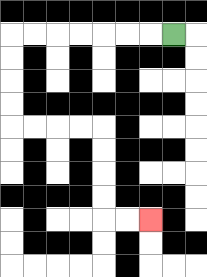{'start': '[7, 1]', 'end': '[6, 9]', 'path_directions': 'L,L,L,L,L,L,L,D,D,D,D,R,R,R,R,D,D,D,D,R,R', 'path_coordinates': '[[7, 1], [6, 1], [5, 1], [4, 1], [3, 1], [2, 1], [1, 1], [0, 1], [0, 2], [0, 3], [0, 4], [0, 5], [1, 5], [2, 5], [3, 5], [4, 5], [4, 6], [4, 7], [4, 8], [4, 9], [5, 9], [6, 9]]'}